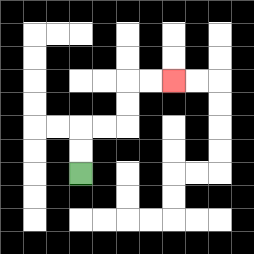{'start': '[3, 7]', 'end': '[7, 3]', 'path_directions': 'U,U,R,R,U,U,R,R', 'path_coordinates': '[[3, 7], [3, 6], [3, 5], [4, 5], [5, 5], [5, 4], [5, 3], [6, 3], [7, 3]]'}